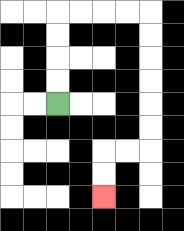{'start': '[2, 4]', 'end': '[4, 8]', 'path_directions': 'U,U,U,U,R,R,R,R,D,D,D,D,D,D,L,L,D,D', 'path_coordinates': '[[2, 4], [2, 3], [2, 2], [2, 1], [2, 0], [3, 0], [4, 0], [5, 0], [6, 0], [6, 1], [6, 2], [6, 3], [6, 4], [6, 5], [6, 6], [5, 6], [4, 6], [4, 7], [4, 8]]'}